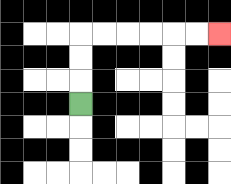{'start': '[3, 4]', 'end': '[9, 1]', 'path_directions': 'U,U,U,R,R,R,R,R,R', 'path_coordinates': '[[3, 4], [3, 3], [3, 2], [3, 1], [4, 1], [5, 1], [6, 1], [7, 1], [8, 1], [9, 1]]'}